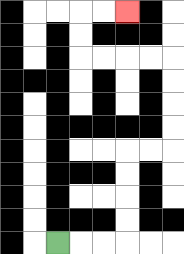{'start': '[2, 10]', 'end': '[5, 0]', 'path_directions': 'R,R,R,U,U,U,U,R,R,U,U,U,U,L,L,L,L,U,U,R,R', 'path_coordinates': '[[2, 10], [3, 10], [4, 10], [5, 10], [5, 9], [5, 8], [5, 7], [5, 6], [6, 6], [7, 6], [7, 5], [7, 4], [7, 3], [7, 2], [6, 2], [5, 2], [4, 2], [3, 2], [3, 1], [3, 0], [4, 0], [5, 0]]'}